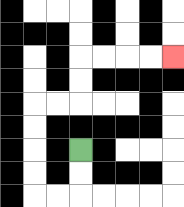{'start': '[3, 6]', 'end': '[7, 2]', 'path_directions': 'D,D,L,L,U,U,U,U,R,R,U,U,R,R,R,R', 'path_coordinates': '[[3, 6], [3, 7], [3, 8], [2, 8], [1, 8], [1, 7], [1, 6], [1, 5], [1, 4], [2, 4], [3, 4], [3, 3], [3, 2], [4, 2], [5, 2], [6, 2], [7, 2]]'}